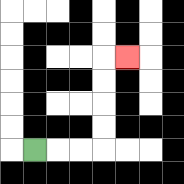{'start': '[1, 6]', 'end': '[5, 2]', 'path_directions': 'R,R,R,U,U,U,U,R', 'path_coordinates': '[[1, 6], [2, 6], [3, 6], [4, 6], [4, 5], [4, 4], [4, 3], [4, 2], [5, 2]]'}